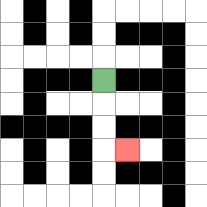{'start': '[4, 3]', 'end': '[5, 6]', 'path_directions': 'D,D,D,R', 'path_coordinates': '[[4, 3], [4, 4], [4, 5], [4, 6], [5, 6]]'}